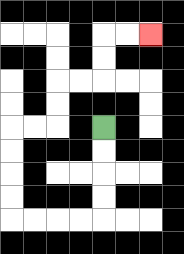{'start': '[4, 5]', 'end': '[6, 1]', 'path_directions': 'D,D,D,D,L,L,L,L,U,U,U,U,R,R,U,U,R,R,U,U,R,R', 'path_coordinates': '[[4, 5], [4, 6], [4, 7], [4, 8], [4, 9], [3, 9], [2, 9], [1, 9], [0, 9], [0, 8], [0, 7], [0, 6], [0, 5], [1, 5], [2, 5], [2, 4], [2, 3], [3, 3], [4, 3], [4, 2], [4, 1], [5, 1], [6, 1]]'}